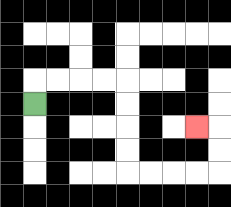{'start': '[1, 4]', 'end': '[8, 5]', 'path_directions': 'U,R,R,R,R,D,D,D,D,R,R,R,R,U,U,L', 'path_coordinates': '[[1, 4], [1, 3], [2, 3], [3, 3], [4, 3], [5, 3], [5, 4], [5, 5], [5, 6], [5, 7], [6, 7], [7, 7], [8, 7], [9, 7], [9, 6], [9, 5], [8, 5]]'}